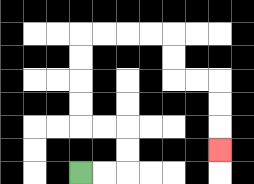{'start': '[3, 7]', 'end': '[9, 6]', 'path_directions': 'R,R,U,U,L,L,U,U,U,U,R,R,R,R,D,D,R,R,D,D,D', 'path_coordinates': '[[3, 7], [4, 7], [5, 7], [5, 6], [5, 5], [4, 5], [3, 5], [3, 4], [3, 3], [3, 2], [3, 1], [4, 1], [5, 1], [6, 1], [7, 1], [7, 2], [7, 3], [8, 3], [9, 3], [9, 4], [9, 5], [9, 6]]'}